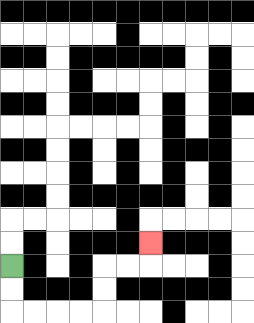{'start': '[0, 11]', 'end': '[6, 10]', 'path_directions': 'D,D,R,R,R,R,U,U,R,R,U', 'path_coordinates': '[[0, 11], [0, 12], [0, 13], [1, 13], [2, 13], [3, 13], [4, 13], [4, 12], [4, 11], [5, 11], [6, 11], [6, 10]]'}